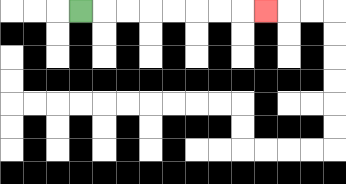{'start': '[3, 0]', 'end': '[11, 0]', 'path_directions': 'R,R,R,R,R,R,R,R', 'path_coordinates': '[[3, 0], [4, 0], [5, 0], [6, 0], [7, 0], [8, 0], [9, 0], [10, 0], [11, 0]]'}